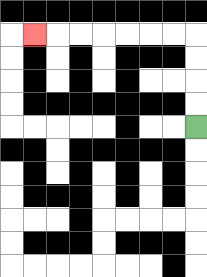{'start': '[8, 5]', 'end': '[1, 1]', 'path_directions': 'U,U,U,U,L,L,L,L,L,L,L', 'path_coordinates': '[[8, 5], [8, 4], [8, 3], [8, 2], [8, 1], [7, 1], [6, 1], [5, 1], [4, 1], [3, 1], [2, 1], [1, 1]]'}